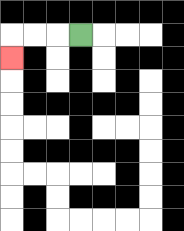{'start': '[3, 1]', 'end': '[0, 2]', 'path_directions': 'L,L,L,D', 'path_coordinates': '[[3, 1], [2, 1], [1, 1], [0, 1], [0, 2]]'}